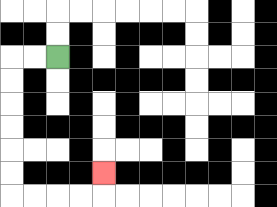{'start': '[2, 2]', 'end': '[4, 7]', 'path_directions': 'L,L,D,D,D,D,D,D,R,R,R,R,U', 'path_coordinates': '[[2, 2], [1, 2], [0, 2], [0, 3], [0, 4], [0, 5], [0, 6], [0, 7], [0, 8], [1, 8], [2, 8], [3, 8], [4, 8], [4, 7]]'}